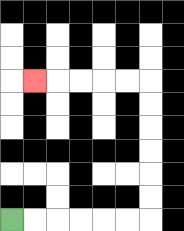{'start': '[0, 9]', 'end': '[1, 3]', 'path_directions': 'R,R,R,R,R,R,U,U,U,U,U,U,L,L,L,L,L', 'path_coordinates': '[[0, 9], [1, 9], [2, 9], [3, 9], [4, 9], [5, 9], [6, 9], [6, 8], [6, 7], [6, 6], [6, 5], [6, 4], [6, 3], [5, 3], [4, 3], [3, 3], [2, 3], [1, 3]]'}